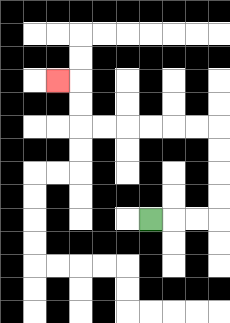{'start': '[6, 9]', 'end': '[2, 3]', 'path_directions': 'R,R,R,U,U,U,U,L,L,L,L,L,L,U,U,L', 'path_coordinates': '[[6, 9], [7, 9], [8, 9], [9, 9], [9, 8], [9, 7], [9, 6], [9, 5], [8, 5], [7, 5], [6, 5], [5, 5], [4, 5], [3, 5], [3, 4], [3, 3], [2, 3]]'}